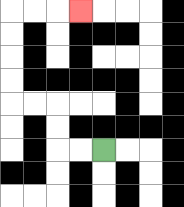{'start': '[4, 6]', 'end': '[3, 0]', 'path_directions': 'L,L,U,U,L,L,U,U,U,U,R,R,R', 'path_coordinates': '[[4, 6], [3, 6], [2, 6], [2, 5], [2, 4], [1, 4], [0, 4], [0, 3], [0, 2], [0, 1], [0, 0], [1, 0], [2, 0], [3, 0]]'}